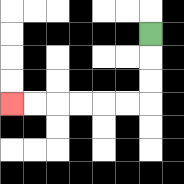{'start': '[6, 1]', 'end': '[0, 4]', 'path_directions': 'D,D,D,L,L,L,L,L,L', 'path_coordinates': '[[6, 1], [6, 2], [6, 3], [6, 4], [5, 4], [4, 4], [3, 4], [2, 4], [1, 4], [0, 4]]'}